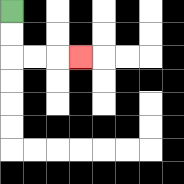{'start': '[0, 0]', 'end': '[3, 2]', 'path_directions': 'D,D,R,R,R', 'path_coordinates': '[[0, 0], [0, 1], [0, 2], [1, 2], [2, 2], [3, 2]]'}